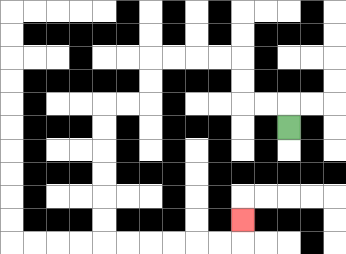{'start': '[12, 5]', 'end': '[10, 9]', 'path_directions': 'U,L,L,U,U,L,L,L,L,D,D,L,L,D,D,D,D,D,D,R,R,R,R,R,R,U', 'path_coordinates': '[[12, 5], [12, 4], [11, 4], [10, 4], [10, 3], [10, 2], [9, 2], [8, 2], [7, 2], [6, 2], [6, 3], [6, 4], [5, 4], [4, 4], [4, 5], [4, 6], [4, 7], [4, 8], [4, 9], [4, 10], [5, 10], [6, 10], [7, 10], [8, 10], [9, 10], [10, 10], [10, 9]]'}